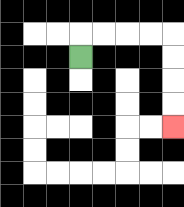{'start': '[3, 2]', 'end': '[7, 5]', 'path_directions': 'U,R,R,R,R,D,D,D,D', 'path_coordinates': '[[3, 2], [3, 1], [4, 1], [5, 1], [6, 1], [7, 1], [7, 2], [7, 3], [7, 4], [7, 5]]'}